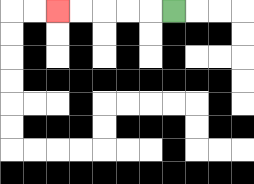{'start': '[7, 0]', 'end': '[2, 0]', 'path_directions': 'L,L,L,L,L', 'path_coordinates': '[[7, 0], [6, 0], [5, 0], [4, 0], [3, 0], [2, 0]]'}